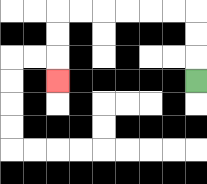{'start': '[8, 3]', 'end': '[2, 3]', 'path_directions': 'U,U,U,L,L,L,L,L,L,D,D,D', 'path_coordinates': '[[8, 3], [8, 2], [8, 1], [8, 0], [7, 0], [6, 0], [5, 0], [4, 0], [3, 0], [2, 0], [2, 1], [2, 2], [2, 3]]'}